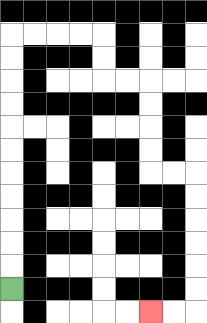{'start': '[0, 12]', 'end': '[6, 13]', 'path_directions': 'U,U,U,U,U,U,U,U,U,U,U,R,R,R,R,D,D,R,R,D,D,D,D,R,R,D,D,D,D,D,D,L,L', 'path_coordinates': '[[0, 12], [0, 11], [0, 10], [0, 9], [0, 8], [0, 7], [0, 6], [0, 5], [0, 4], [0, 3], [0, 2], [0, 1], [1, 1], [2, 1], [3, 1], [4, 1], [4, 2], [4, 3], [5, 3], [6, 3], [6, 4], [6, 5], [6, 6], [6, 7], [7, 7], [8, 7], [8, 8], [8, 9], [8, 10], [8, 11], [8, 12], [8, 13], [7, 13], [6, 13]]'}